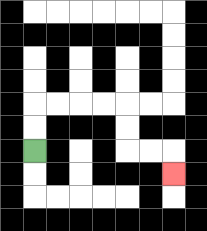{'start': '[1, 6]', 'end': '[7, 7]', 'path_directions': 'U,U,R,R,R,R,D,D,R,R,D', 'path_coordinates': '[[1, 6], [1, 5], [1, 4], [2, 4], [3, 4], [4, 4], [5, 4], [5, 5], [5, 6], [6, 6], [7, 6], [7, 7]]'}